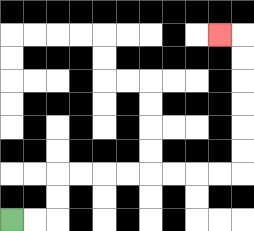{'start': '[0, 9]', 'end': '[9, 1]', 'path_directions': 'R,R,U,U,R,R,R,R,R,R,R,R,U,U,U,U,U,U,L', 'path_coordinates': '[[0, 9], [1, 9], [2, 9], [2, 8], [2, 7], [3, 7], [4, 7], [5, 7], [6, 7], [7, 7], [8, 7], [9, 7], [10, 7], [10, 6], [10, 5], [10, 4], [10, 3], [10, 2], [10, 1], [9, 1]]'}